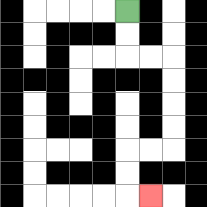{'start': '[5, 0]', 'end': '[6, 8]', 'path_directions': 'D,D,R,R,D,D,D,D,L,L,D,D,R', 'path_coordinates': '[[5, 0], [5, 1], [5, 2], [6, 2], [7, 2], [7, 3], [7, 4], [7, 5], [7, 6], [6, 6], [5, 6], [5, 7], [5, 8], [6, 8]]'}